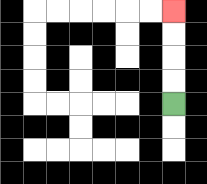{'start': '[7, 4]', 'end': '[7, 0]', 'path_directions': 'U,U,U,U', 'path_coordinates': '[[7, 4], [7, 3], [7, 2], [7, 1], [7, 0]]'}